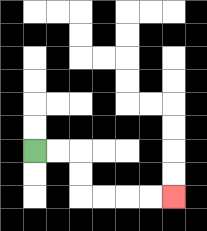{'start': '[1, 6]', 'end': '[7, 8]', 'path_directions': 'R,R,D,D,R,R,R,R', 'path_coordinates': '[[1, 6], [2, 6], [3, 6], [3, 7], [3, 8], [4, 8], [5, 8], [6, 8], [7, 8]]'}